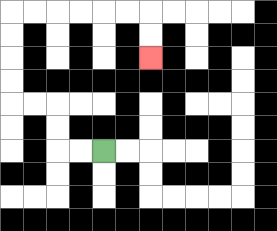{'start': '[4, 6]', 'end': '[6, 2]', 'path_directions': 'L,L,U,U,L,L,U,U,U,U,R,R,R,R,R,R,D,D', 'path_coordinates': '[[4, 6], [3, 6], [2, 6], [2, 5], [2, 4], [1, 4], [0, 4], [0, 3], [0, 2], [0, 1], [0, 0], [1, 0], [2, 0], [3, 0], [4, 0], [5, 0], [6, 0], [6, 1], [6, 2]]'}